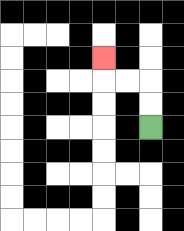{'start': '[6, 5]', 'end': '[4, 2]', 'path_directions': 'U,U,L,L,U', 'path_coordinates': '[[6, 5], [6, 4], [6, 3], [5, 3], [4, 3], [4, 2]]'}